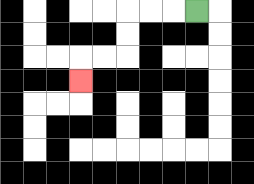{'start': '[8, 0]', 'end': '[3, 3]', 'path_directions': 'L,L,L,D,D,L,L,D', 'path_coordinates': '[[8, 0], [7, 0], [6, 0], [5, 0], [5, 1], [5, 2], [4, 2], [3, 2], [3, 3]]'}